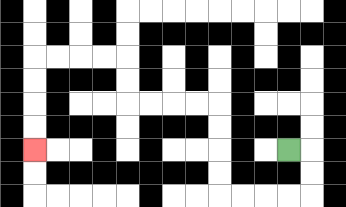{'start': '[12, 6]', 'end': '[1, 6]', 'path_directions': 'R,D,D,L,L,L,L,U,U,U,U,L,L,L,L,U,U,L,L,L,L,D,D,D,D', 'path_coordinates': '[[12, 6], [13, 6], [13, 7], [13, 8], [12, 8], [11, 8], [10, 8], [9, 8], [9, 7], [9, 6], [9, 5], [9, 4], [8, 4], [7, 4], [6, 4], [5, 4], [5, 3], [5, 2], [4, 2], [3, 2], [2, 2], [1, 2], [1, 3], [1, 4], [1, 5], [1, 6]]'}